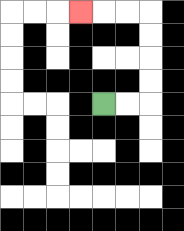{'start': '[4, 4]', 'end': '[3, 0]', 'path_directions': 'R,R,U,U,U,U,L,L,L', 'path_coordinates': '[[4, 4], [5, 4], [6, 4], [6, 3], [6, 2], [6, 1], [6, 0], [5, 0], [4, 0], [3, 0]]'}